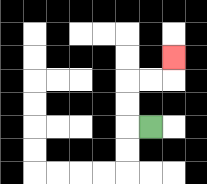{'start': '[6, 5]', 'end': '[7, 2]', 'path_directions': 'L,U,U,R,R,U', 'path_coordinates': '[[6, 5], [5, 5], [5, 4], [5, 3], [6, 3], [7, 3], [7, 2]]'}